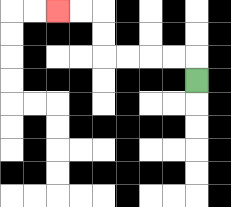{'start': '[8, 3]', 'end': '[2, 0]', 'path_directions': 'U,L,L,L,L,U,U,L,L', 'path_coordinates': '[[8, 3], [8, 2], [7, 2], [6, 2], [5, 2], [4, 2], [4, 1], [4, 0], [3, 0], [2, 0]]'}